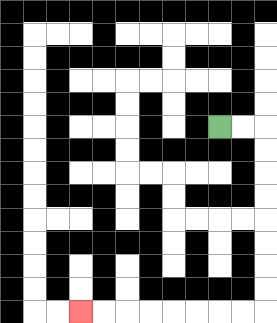{'start': '[9, 5]', 'end': '[3, 13]', 'path_directions': 'R,R,D,D,D,D,D,D,D,D,L,L,L,L,L,L,L,L', 'path_coordinates': '[[9, 5], [10, 5], [11, 5], [11, 6], [11, 7], [11, 8], [11, 9], [11, 10], [11, 11], [11, 12], [11, 13], [10, 13], [9, 13], [8, 13], [7, 13], [6, 13], [5, 13], [4, 13], [3, 13]]'}